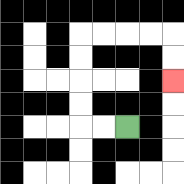{'start': '[5, 5]', 'end': '[7, 3]', 'path_directions': 'L,L,U,U,U,U,R,R,R,R,D,D', 'path_coordinates': '[[5, 5], [4, 5], [3, 5], [3, 4], [3, 3], [3, 2], [3, 1], [4, 1], [5, 1], [6, 1], [7, 1], [7, 2], [7, 3]]'}